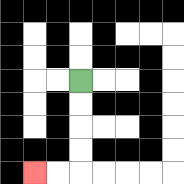{'start': '[3, 3]', 'end': '[1, 7]', 'path_directions': 'D,D,D,D,L,L', 'path_coordinates': '[[3, 3], [3, 4], [3, 5], [3, 6], [3, 7], [2, 7], [1, 7]]'}